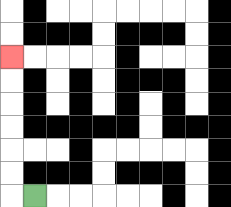{'start': '[1, 8]', 'end': '[0, 2]', 'path_directions': 'L,U,U,U,U,U,U', 'path_coordinates': '[[1, 8], [0, 8], [0, 7], [0, 6], [0, 5], [0, 4], [0, 3], [0, 2]]'}